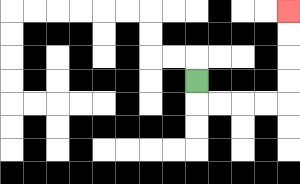{'start': '[8, 3]', 'end': '[12, 0]', 'path_directions': 'D,R,R,R,R,U,U,U,U', 'path_coordinates': '[[8, 3], [8, 4], [9, 4], [10, 4], [11, 4], [12, 4], [12, 3], [12, 2], [12, 1], [12, 0]]'}